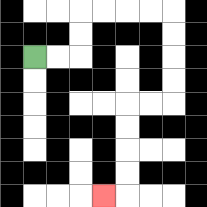{'start': '[1, 2]', 'end': '[4, 8]', 'path_directions': 'R,R,U,U,R,R,R,R,D,D,D,D,L,L,D,D,D,D,L', 'path_coordinates': '[[1, 2], [2, 2], [3, 2], [3, 1], [3, 0], [4, 0], [5, 0], [6, 0], [7, 0], [7, 1], [7, 2], [7, 3], [7, 4], [6, 4], [5, 4], [5, 5], [5, 6], [5, 7], [5, 8], [4, 8]]'}